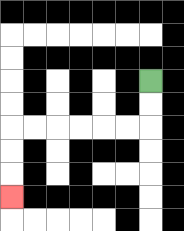{'start': '[6, 3]', 'end': '[0, 8]', 'path_directions': 'D,D,L,L,L,L,L,L,D,D,D', 'path_coordinates': '[[6, 3], [6, 4], [6, 5], [5, 5], [4, 5], [3, 5], [2, 5], [1, 5], [0, 5], [0, 6], [0, 7], [0, 8]]'}